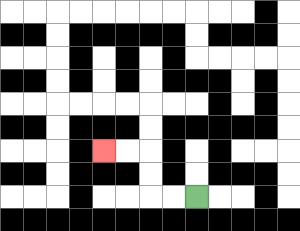{'start': '[8, 8]', 'end': '[4, 6]', 'path_directions': 'L,L,U,U,L,L', 'path_coordinates': '[[8, 8], [7, 8], [6, 8], [6, 7], [6, 6], [5, 6], [4, 6]]'}